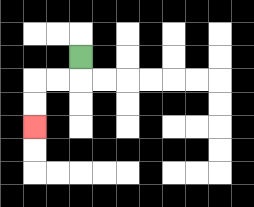{'start': '[3, 2]', 'end': '[1, 5]', 'path_directions': 'D,L,L,D,D', 'path_coordinates': '[[3, 2], [3, 3], [2, 3], [1, 3], [1, 4], [1, 5]]'}